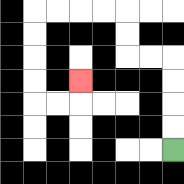{'start': '[7, 6]', 'end': '[3, 3]', 'path_directions': 'U,U,U,U,L,L,U,U,L,L,L,L,D,D,D,D,R,R,U', 'path_coordinates': '[[7, 6], [7, 5], [7, 4], [7, 3], [7, 2], [6, 2], [5, 2], [5, 1], [5, 0], [4, 0], [3, 0], [2, 0], [1, 0], [1, 1], [1, 2], [1, 3], [1, 4], [2, 4], [3, 4], [3, 3]]'}